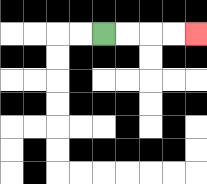{'start': '[4, 1]', 'end': '[8, 1]', 'path_directions': 'R,R,R,R', 'path_coordinates': '[[4, 1], [5, 1], [6, 1], [7, 1], [8, 1]]'}